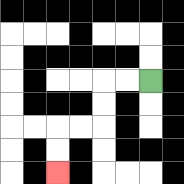{'start': '[6, 3]', 'end': '[2, 7]', 'path_directions': 'L,L,D,D,L,L,D,D', 'path_coordinates': '[[6, 3], [5, 3], [4, 3], [4, 4], [4, 5], [3, 5], [2, 5], [2, 6], [2, 7]]'}